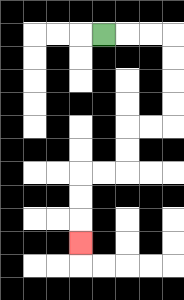{'start': '[4, 1]', 'end': '[3, 10]', 'path_directions': 'R,R,R,D,D,D,D,L,L,D,D,L,L,D,D,D', 'path_coordinates': '[[4, 1], [5, 1], [6, 1], [7, 1], [7, 2], [7, 3], [7, 4], [7, 5], [6, 5], [5, 5], [5, 6], [5, 7], [4, 7], [3, 7], [3, 8], [3, 9], [3, 10]]'}